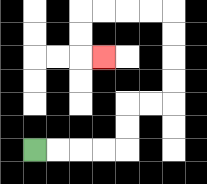{'start': '[1, 6]', 'end': '[4, 2]', 'path_directions': 'R,R,R,R,U,U,R,R,U,U,U,U,L,L,L,L,D,D,R', 'path_coordinates': '[[1, 6], [2, 6], [3, 6], [4, 6], [5, 6], [5, 5], [5, 4], [6, 4], [7, 4], [7, 3], [7, 2], [7, 1], [7, 0], [6, 0], [5, 0], [4, 0], [3, 0], [3, 1], [3, 2], [4, 2]]'}